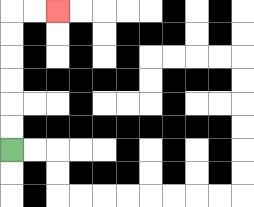{'start': '[0, 6]', 'end': '[2, 0]', 'path_directions': 'U,U,U,U,U,U,R,R', 'path_coordinates': '[[0, 6], [0, 5], [0, 4], [0, 3], [0, 2], [0, 1], [0, 0], [1, 0], [2, 0]]'}